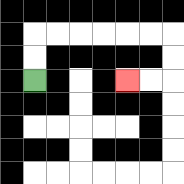{'start': '[1, 3]', 'end': '[5, 3]', 'path_directions': 'U,U,R,R,R,R,R,R,D,D,L,L', 'path_coordinates': '[[1, 3], [1, 2], [1, 1], [2, 1], [3, 1], [4, 1], [5, 1], [6, 1], [7, 1], [7, 2], [7, 3], [6, 3], [5, 3]]'}